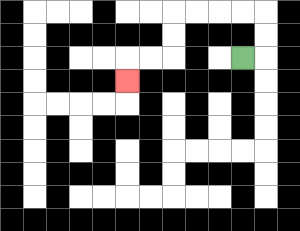{'start': '[10, 2]', 'end': '[5, 3]', 'path_directions': 'R,U,U,L,L,L,L,D,D,L,L,D', 'path_coordinates': '[[10, 2], [11, 2], [11, 1], [11, 0], [10, 0], [9, 0], [8, 0], [7, 0], [7, 1], [7, 2], [6, 2], [5, 2], [5, 3]]'}